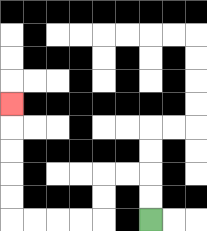{'start': '[6, 9]', 'end': '[0, 4]', 'path_directions': 'U,U,L,L,D,D,L,L,L,L,U,U,U,U,U', 'path_coordinates': '[[6, 9], [6, 8], [6, 7], [5, 7], [4, 7], [4, 8], [4, 9], [3, 9], [2, 9], [1, 9], [0, 9], [0, 8], [0, 7], [0, 6], [0, 5], [0, 4]]'}